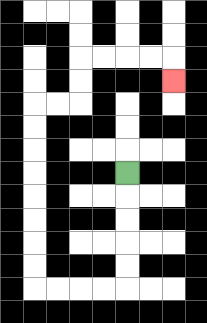{'start': '[5, 7]', 'end': '[7, 3]', 'path_directions': 'D,D,D,D,D,L,L,L,L,U,U,U,U,U,U,U,U,R,R,U,U,R,R,R,R,D', 'path_coordinates': '[[5, 7], [5, 8], [5, 9], [5, 10], [5, 11], [5, 12], [4, 12], [3, 12], [2, 12], [1, 12], [1, 11], [1, 10], [1, 9], [1, 8], [1, 7], [1, 6], [1, 5], [1, 4], [2, 4], [3, 4], [3, 3], [3, 2], [4, 2], [5, 2], [6, 2], [7, 2], [7, 3]]'}